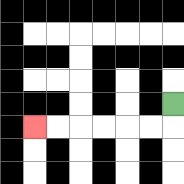{'start': '[7, 4]', 'end': '[1, 5]', 'path_directions': 'D,L,L,L,L,L,L', 'path_coordinates': '[[7, 4], [7, 5], [6, 5], [5, 5], [4, 5], [3, 5], [2, 5], [1, 5]]'}